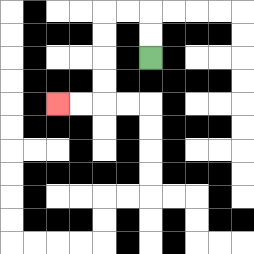{'start': '[6, 2]', 'end': '[2, 4]', 'path_directions': 'U,U,L,L,D,D,D,D,L,L', 'path_coordinates': '[[6, 2], [6, 1], [6, 0], [5, 0], [4, 0], [4, 1], [4, 2], [4, 3], [4, 4], [3, 4], [2, 4]]'}